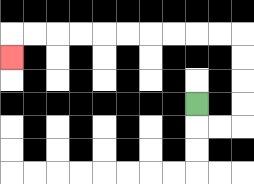{'start': '[8, 4]', 'end': '[0, 2]', 'path_directions': 'D,R,R,U,U,U,U,L,L,L,L,L,L,L,L,L,L,D', 'path_coordinates': '[[8, 4], [8, 5], [9, 5], [10, 5], [10, 4], [10, 3], [10, 2], [10, 1], [9, 1], [8, 1], [7, 1], [6, 1], [5, 1], [4, 1], [3, 1], [2, 1], [1, 1], [0, 1], [0, 2]]'}